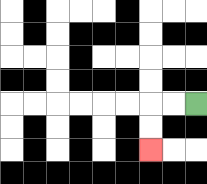{'start': '[8, 4]', 'end': '[6, 6]', 'path_directions': 'L,L,D,D', 'path_coordinates': '[[8, 4], [7, 4], [6, 4], [6, 5], [6, 6]]'}